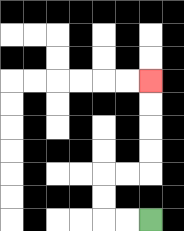{'start': '[6, 9]', 'end': '[6, 3]', 'path_directions': 'L,L,U,U,R,R,U,U,U,U', 'path_coordinates': '[[6, 9], [5, 9], [4, 9], [4, 8], [4, 7], [5, 7], [6, 7], [6, 6], [6, 5], [6, 4], [6, 3]]'}